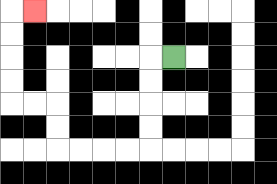{'start': '[7, 2]', 'end': '[1, 0]', 'path_directions': 'L,D,D,D,D,L,L,L,L,U,U,L,L,U,U,U,U,R', 'path_coordinates': '[[7, 2], [6, 2], [6, 3], [6, 4], [6, 5], [6, 6], [5, 6], [4, 6], [3, 6], [2, 6], [2, 5], [2, 4], [1, 4], [0, 4], [0, 3], [0, 2], [0, 1], [0, 0], [1, 0]]'}